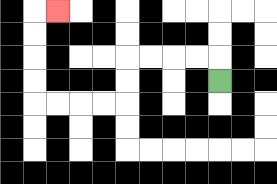{'start': '[9, 3]', 'end': '[2, 0]', 'path_directions': 'U,L,L,L,L,D,D,L,L,L,L,U,U,U,U,R', 'path_coordinates': '[[9, 3], [9, 2], [8, 2], [7, 2], [6, 2], [5, 2], [5, 3], [5, 4], [4, 4], [3, 4], [2, 4], [1, 4], [1, 3], [1, 2], [1, 1], [1, 0], [2, 0]]'}